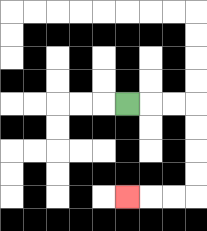{'start': '[5, 4]', 'end': '[5, 8]', 'path_directions': 'R,R,R,D,D,D,D,L,L,L', 'path_coordinates': '[[5, 4], [6, 4], [7, 4], [8, 4], [8, 5], [8, 6], [8, 7], [8, 8], [7, 8], [6, 8], [5, 8]]'}